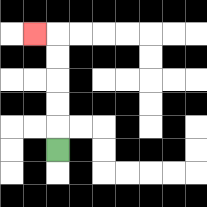{'start': '[2, 6]', 'end': '[1, 1]', 'path_directions': 'U,U,U,U,U,L', 'path_coordinates': '[[2, 6], [2, 5], [2, 4], [2, 3], [2, 2], [2, 1], [1, 1]]'}